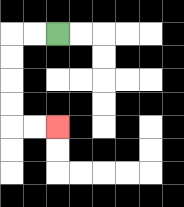{'start': '[2, 1]', 'end': '[2, 5]', 'path_directions': 'L,L,D,D,D,D,R,R', 'path_coordinates': '[[2, 1], [1, 1], [0, 1], [0, 2], [0, 3], [0, 4], [0, 5], [1, 5], [2, 5]]'}